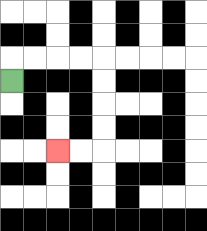{'start': '[0, 3]', 'end': '[2, 6]', 'path_directions': 'U,R,R,R,R,D,D,D,D,L,L', 'path_coordinates': '[[0, 3], [0, 2], [1, 2], [2, 2], [3, 2], [4, 2], [4, 3], [4, 4], [4, 5], [4, 6], [3, 6], [2, 6]]'}